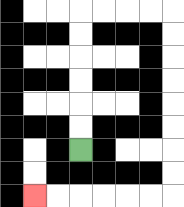{'start': '[3, 6]', 'end': '[1, 8]', 'path_directions': 'U,U,U,U,U,U,R,R,R,R,D,D,D,D,D,D,D,D,L,L,L,L,L,L', 'path_coordinates': '[[3, 6], [3, 5], [3, 4], [3, 3], [3, 2], [3, 1], [3, 0], [4, 0], [5, 0], [6, 0], [7, 0], [7, 1], [7, 2], [7, 3], [7, 4], [7, 5], [7, 6], [7, 7], [7, 8], [6, 8], [5, 8], [4, 8], [3, 8], [2, 8], [1, 8]]'}